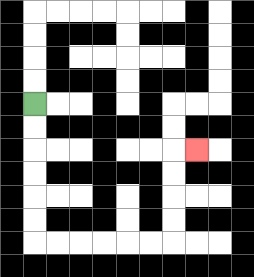{'start': '[1, 4]', 'end': '[8, 6]', 'path_directions': 'D,D,D,D,D,D,R,R,R,R,R,R,U,U,U,U,R', 'path_coordinates': '[[1, 4], [1, 5], [1, 6], [1, 7], [1, 8], [1, 9], [1, 10], [2, 10], [3, 10], [4, 10], [5, 10], [6, 10], [7, 10], [7, 9], [7, 8], [7, 7], [7, 6], [8, 6]]'}